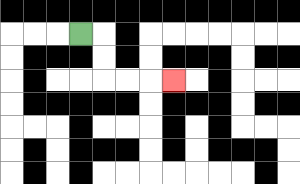{'start': '[3, 1]', 'end': '[7, 3]', 'path_directions': 'R,D,D,R,R,R', 'path_coordinates': '[[3, 1], [4, 1], [4, 2], [4, 3], [5, 3], [6, 3], [7, 3]]'}